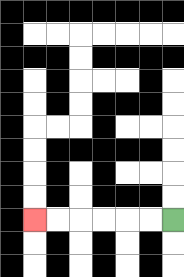{'start': '[7, 9]', 'end': '[1, 9]', 'path_directions': 'L,L,L,L,L,L', 'path_coordinates': '[[7, 9], [6, 9], [5, 9], [4, 9], [3, 9], [2, 9], [1, 9]]'}